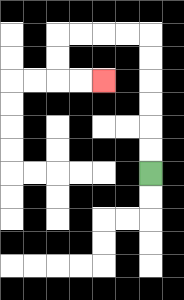{'start': '[6, 7]', 'end': '[4, 3]', 'path_directions': 'U,U,U,U,U,U,L,L,L,L,D,D,R,R', 'path_coordinates': '[[6, 7], [6, 6], [6, 5], [6, 4], [6, 3], [6, 2], [6, 1], [5, 1], [4, 1], [3, 1], [2, 1], [2, 2], [2, 3], [3, 3], [4, 3]]'}